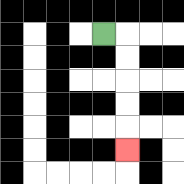{'start': '[4, 1]', 'end': '[5, 6]', 'path_directions': 'R,D,D,D,D,D', 'path_coordinates': '[[4, 1], [5, 1], [5, 2], [5, 3], [5, 4], [5, 5], [5, 6]]'}